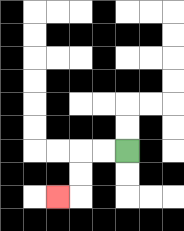{'start': '[5, 6]', 'end': '[2, 8]', 'path_directions': 'L,L,D,D,L', 'path_coordinates': '[[5, 6], [4, 6], [3, 6], [3, 7], [3, 8], [2, 8]]'}